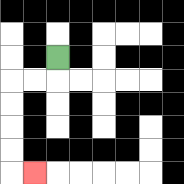{'start': '[2, 2]', 'end': '[1, 7]', 'path_directions': 'D,L,L,D,D,D,D,R', 'path_coordinates': '[[2, 2], [2, 3], [1, 3], [0, 3], [0, 4], [0, 5], [0, 6], [0, 7], [1, 7]]'}